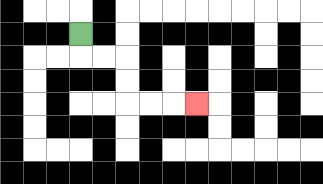{'start': '[3, 1]', 'end': '[8, 4]', 'path_directions': 'D,R,R,D,D,R,R,R', 'path_coordinates': '[[3, 1], [3, 2], [4, 2], [5, 2], [5, 3], [5, 4], [6, 4], [7, 4], [8, 4]]'}